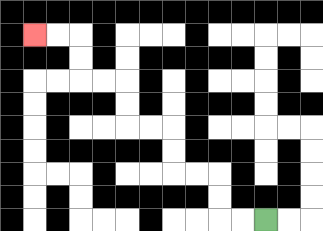{'start': '[11, 9]', 'end': '[1, 1]', 'path_directions': 'L,L,U,U,L,L,U,U,L,L,U,U,L,L,U,U,L,L', 'path_coordinates': '[[11, 9], [10, 9], [9, 9], [9, 8], [9, 7], [8, 7], [7, 7], [7, 6], [7, 5], [6, 5], [5, 5], [5, 4], [5, 3], [4, 3], [3, 3], [3, 2], [3, 1], [2, 1], [1, 1]]'}